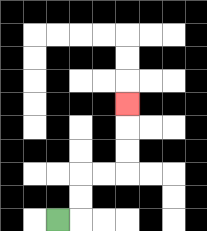{'start': '[2, 9]', 'end': '[5, 4]', 'path_directions': 'R,U,U,R,R,U,U,U', 'path_coordinates': '[[2, 9], [3, 9], [3, 8], [3, 7], [4, 7], [5, 7], [5, 6], [5, 5], [5, 4]]'}